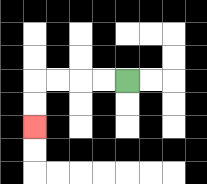{'start': '[5, 3]', 'end': '[1, 5]', 'path_directions': 'L,L,L,L,D,D', 'path_coordinates': '[[5, 3], [4, 3], [3, 3], [2, 3], [1, 3], [1, 4], [1, 5]]'}